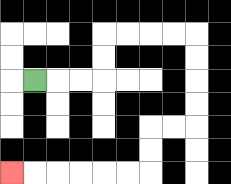{'start': '[1, 3]', 'end': '[0, 7]', 'path_directions': 'R,R,R,U,U,R,R,R,R,D,D,D,D,L,L,D,D,L,L,L,L,L,L', 'path_coordinates': '[[1, 3], [2, 3], [3, 3], [4, 3], [4, 2], [4, 1], [5, 1], [6, 1], [7, 1], [8, 1], [8, 2], [8, 3], [8, 4], [8, 5], [7, 5], [6, 5], [6, 6], [6, 7], [5, 7], [4, 7], [3, 7], [2, 7], [1, 7], [0, 7]]'}